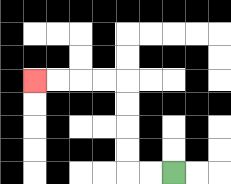{'start': '[7, 7]', 'end': '[1, 3]', 'path_directions': 'L,L,U,U,U,U,L,L,L,L', 'path_coordinates': '[[7, 7], [6, 7], [5, 7], [5, 6], [5, 5], [5, 4], [5, 3], [4, 3], [3, 3], [2, 3], [1, 3]]'}